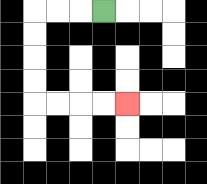{'start': '[4, 0]', 'end': '[5, 4]', 'path_directions': 'L,L,L,D,D,D,D,R,R,R,R', 'path_coordinates': '[[4, 0], [3, 0], [2, 0], [1, 0], [1, 1], [1, 2], [1, 3], [1, 4], [2, 4], [3, 4], [4, 4], [5, 4]]'}